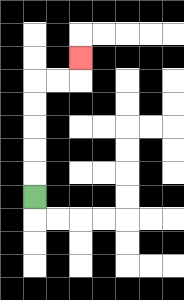{'start': '[1, 8]', 'end': '[3, 2]', 'path_directions': 'U,U,U,U,U,R,R,U', 'path_coordinates': '[[1, 8], [1, 7], [1, 6], [1, 5], [1, 4], [1, 3], [2, 3], [3, 3], [3, 2]]'}